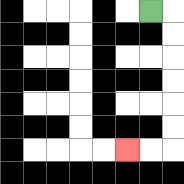{'start': '[6, 0]', 'end': '[5, 6]', 'path_directions': 'R,D,D,D,D,D,D,L,L', 'path_coordinates': '[[6, 0], [7, 0], [7, 1], [7, 2], [7, 3], [7, 4], [7, 5], [7, 6], [6, 6], [5, 6]]'}